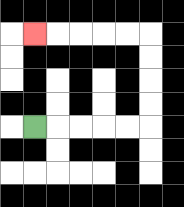{'start': '[1, 5]', 'end': '[1, 1]', 'path_directions': 'R,R,R,R,R,U,U,U,U,L,L,L,L,L', 'path_coordinates': '[[1, 5], [2, 5], [3, 5], [4, 5], [5, 5], [6, 5], [6, 4], [6, 3], [6, 2], [6, 1], [5, 1], [4, 1], [3, 1], [2, 1], [1, 1]]'}